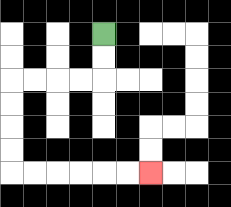{'start': '[4, 1]', 'end': '[6, 7]', 'path_directions': 'D,D,L,L,L,L,D,D,D,D,R,R,R,R,R,R', 'path_coordinates': '[[4, 1], [4, 2], [4, 3], [3, 3], [2, 3], [1, 3], [0, 3], [0, 4], [0, 5], [0, 6], [0, 7], [1, 7], [2, 7], [3, 7], [4, 7], [5, 7], [6, 7]]'}